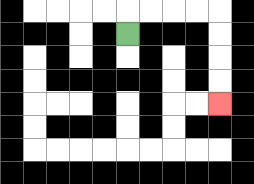{'start': '[5, 1]', 'end': '[9, 4]', 'path_directions': 'U,R,R,R,R,D,D,D,D', 'path_coordinates': '[[5, 1], [5, 0], [6, 0], [7, 0], [8, 0], [9, 0], [9, 1], [9, 2], [9, 3], [9, 4]]'}